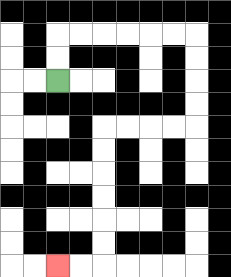{'start': '[2, 3]', 'end': '[2, 11]', 'path_directions': 'U,U,R,R,R,R,R,R,D,D,D,D,L,L,L,L,D,D,D,D,D,D,L,L', 'path_coordinates': '[[2, 3], [2, 2], [2, 1], [3, 1], [4, 1], [5, 1], [6, 1], [7, 1], [8, 1], [8, 2], [8, 3], [8, 4], [8, 5], [7, 5], [6, 5], [5, 5], [4, 5], [4, 6], [4, 7], [4, 8], [4, 9], [4, 10], [4, 11], [3, 11], [2, 11]]'}